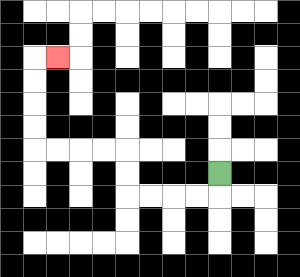{'start': '[9, 7]', 'end': '[2, 2]', 'path_directions': 'D,L,L,L,L,U,U,L,L,L,L,U,U,U,U,R', 'path_coordinates': '[[9, 7], [9, 8], [8, 8], [7, 8], [6, 8], [5, 8], [5, 7], [5, 6], [4, 6], [3, 6], [2, 6], [1, 6], [1, 5], [1, 4], [1, 3], [1, 2], [2, 2]]'}